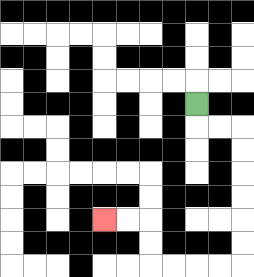{'start': '[8, 4]', 'end': '[4, 9]', 'path_directions': 'D,R,R,D,D,D,D,D,D,L,L,L,L,U,U,L,L', 'path_coordinates': '[[8, 4], [8, 5], [9, 5], [10, 5], [10, 6], [10, 7], [10, 8], [10, 9], [10, 10], [10, 11], [9, 11], [8, 11], [7, 11], [6, 11], [6, 10], [6, 9], [5, 9], [4, 9]]'}